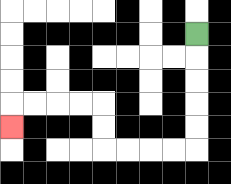{'start': '[8, 1]', 'end': '[0, 5]', 'path_directions': 'D,D,D,D,D,L,L,L,L,U,U,L,L,L,L,D', 'path_coordinates': '[[8, 1], [8, 2], [8, 3], [8, 4], [8, 5], [8, 6], [7, 6], [6, 6], [5, 6], [4, 6], [4, 5], [4, 4], [3, 4], [2, 4], [1, 4], [0, 4], [0, 5]]'}